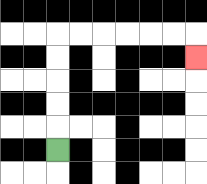{'start': '[2, 6]', 'end': '[8, 2]', 'path_directions': 'U,U,U,U,U,R,R,R,R,R,R,D', 'path_coordinates': '[[2, 6], [2, 5], [2, 4], [2, 3], [2, 2], [2, 1], [3, 1], [4, 1], [5, 1], [6, 1], [7, 1], [8, 1], [8, 2]]'}